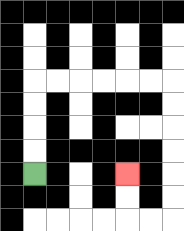{'start': '[1, 7]', 'end': '[5, 7]', 'path_directions': 'U,U,U,U,R,R,R,R,R,R,D,D,D,D,D,D,L,L,U,U', 'path_coordinates': '[[1, 7], [1, 6], [1, 5], [1, 4], [1, 3], [2, 3], [3, 3], [4, 3], [5, 3], [6, 3], [7, 3], [7, 4], [7, 5], [7, 6], [7, 7], [7, 8], [7, 9], [6, 9], [5, 9], [5, 8], [5, 7]]'}